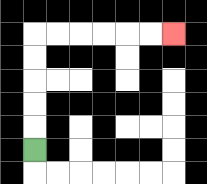{'start': '[1, 6]', 'end': '[7, 1]', 'path_directions': 'U,U,U,U,U,R,R,R,R,R,R', 'path_coordinates': '[[1, 6], [1, 5], [1, 4], [1, 3], [1, 2], [1, 1], [2, 1], [3, 1], [4, 1], [5, 1], [6, 1], [7, 1]]'}